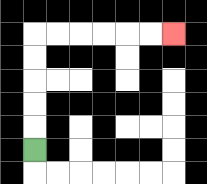{'start': '[1, 6]', 'end': '[7, 1]', 'path_directions': 'U,U,U,U,U,R,R,R,R,R,R', 'path_coordinates': '[[1, 6], [1, 5], [1, 4], [1, 3], [1, 2], [1, 1], [2, 1], [3, 1], [4, 1], [5, 1], [6, 1], [7, 1]]'}